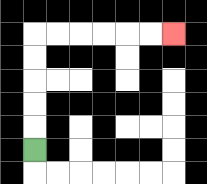{'start': '[1, 6]', 'end': '[7, 1]', 'path_directions': 'U,U,U,U,U,R,R,R,R,R,R', 'path_coordinates': '[[1, 6], [1, 5], [1, 4], [1, 3], [1, 2], [1, 1], [2, 1], [3, 1], [4, 1], [5, 1], [6, 1], [7, 1]]'}